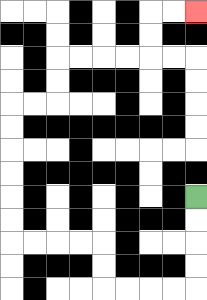{'start': '[8, 8]', 'end': '[8, 0]', 'path_directions': 'D,D,D,D,L,L,L,L,U,U,L,L,L,L,U,U,U,U,U,U,R,R,U,U,R,R,R,R,U,U,R,R', 'path_coordinates': '[[8, 8], [8, 9], [8, 10], [8, 11], [8, 12], [7, 12], [6, 12], [5, 12], [4, 12], [4, 11], [4, 10], [3, 10], [2, 10], [1, 10], [0, 10], [0, 9], [0, 8], [0, 7], [0, 6], [0, 5], [0, 4], [1, 4], [2, 4], [2, 3], [2, 2], [3, 2], [4, 2], [5, 2], [6, 2], [6, 1], [6, 0], [7, 0], [8, 0]]'}